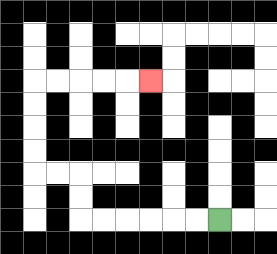{'start': '[9, 9]', 'end': '[6, 3]', 'path_directions': 'L,L,L,L,L,L,U,U,L,L,U,U,U,U,R,R,R,R,R', 'path_coordinates': '[[9, 9], [8, 9], [7, 9], [6, 9], [5, 9], [4, 9], [3, 9], [3, 8], [3, 7], [2, 7], [1, 7], [1, 6], [1, 5], [1, 4], [1, 3], [2, 3], [3, 3], [4, 3], [5, 3], [6, 3]]'}